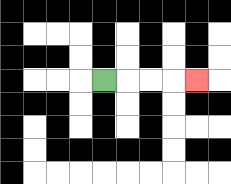{'start': '[4, 3]', 'end': '[8, 3]', 'path_directions': 'R,R,R,R', 'path_coordinates': '[[4, 3], [5, 3], [6, 3], [7, 3], [8, 3]]'}